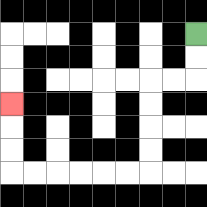{'start': '[8, 1]', 'end': '[0, 4]', 'path_directions': 'D,D,L,L,D,D,D,D,L,L,L,L,L,L,U,U,U', 'path_coordinates': '[[8, 1], [8, 2], [8, 3], [7, 3], [6, 3], [6, 4], [6, 5], [6, 6], [6, 7], [5, 7], [4, 7], [3, 7], [2, 7], [1, 7], [0, 7], [0, 6], [0, 5], [0, 4]]'}